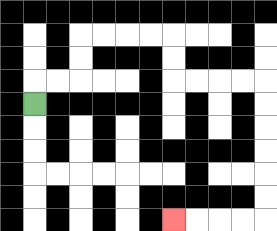{'start': '[1, 4]', 'end': '[7, 9]', 'path_directions': 'U,R,R,U,U,R,R,R,R,D,D,R,R,R,R,D,D,D,D,D,D,L,L,L,L', 'path_coordinates': '[[1, 4], [1, 3], [2, 3], [3, 3], [3, 2], [3, 1], [4, 1], [5, 1], [6, 1], [7, 1], [7, 2], [7, 3], [8, 3], [9, 3], [10, 3], [11, 3], [11, 4], [11, 5], [11, 6], [11, 7], [11, 8], [11, 9], [10, 9], [9, 9], [8, 9], [7, 9]]'}